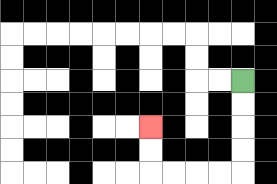{'start': '[10, 3]', 'end': '[6, 5]', 'path_directions': 'D,D,D,D,L,L,L,L,U,U', 'path_coordinates': '[[10, 3], [10, 4], [10, 5], [10, 6], [10, 7], [9, 7], [8, 7], [7, 7], [6, 7], [6, 6], [6, 5]]'}